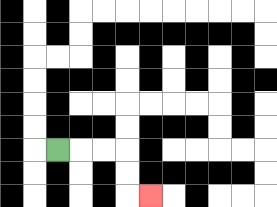{'start': '[2, 6]', 'end': '[6, 8]', 'path_directions': 'R,R,R,D,D,R', 'path_coordinates': '[[2, 6], [3, 6], [4, 6], [5, 6], [5, 7], [5, 8], [6, 8]]'}